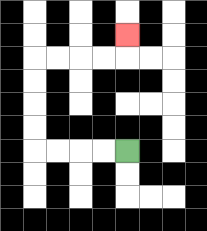{'start': '[5, 6]', 'end': '[5, 1]', 'path_directions': 'L,L,L,L,U,U,U,U,R,R,R,R,U', 'path_coordinates': '[[5, 6], [4, 6], [3, 6], [2, 6], [1, 6], [1, 5], [1, 4], [1, 3], [1, 2], [2, 2], [3, 2], [4, 2], [5, 2], [5, 1]]'}